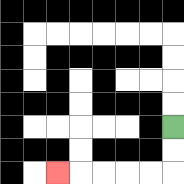{'start': '[7, 5]', 'end': '[2, 7]', 'path_directions': 'D,D,L,L,L,L,L', 'path_coordinates': '[[7, 5], [7, 6], [7, 7], [6, 7], [5, 7], [4, 7], [3, 7], [2, 7]]'}